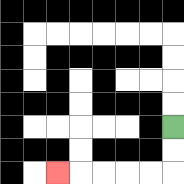{'start': '[7, 5]', 'end': '[2, 7]', 'path_directions': 'D,D,L,L,L,L,L', 'path_coordinates': '[[7, 5], [7, 6], [7, 7], [6, 7], [5, 7], [4, 7], [3, 7], [2, 7]]'}